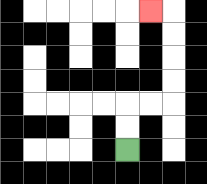{'start': '[5, 6]', 'end': '[6, 0]', 'path_directions': 'U,U,R,R,U,U,U,U,L', 'path_coordinates': '[[5, 6], [5, 5], [5, 4], [6, 4], [7, 4], [7, 3], [7, 2], [7, 1], [7, 0], [6, 0]]'}